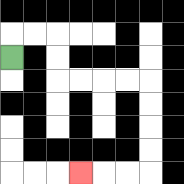{'start': '[0, 2]', 'end': '[3, 7]', 'path_directions': 'U,R,R,D,D,R,R,R,R,D,D,D,D,L,L,L', 'path_coordinates': '[[0, 2], [0, 1], [1, 1], [2, 1], [2, 2], [2, 3], [3, 3], [4, 3], [5, 3], [6, 3], [6, 4], [6, 5], [6, 6], [6, 7], [5, 7], [4, 7], [3, 7]]'}